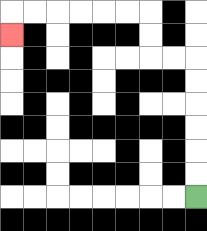{'start': '[8, 8]', 'end': '[0, 1]', 'path_directions': 'U,U,U,U,U,U,L,L,U,U,L,L,L,L,L,L,D', 'path_coordinates': '[[8, 8], [8, 7], [8, 6], [8, 5], [8, 4], [8, 3], [8, 2], [7, 2], [6, 2], [6, 1], [6, 0], [5, 0], [4, 0], [3, 0], [2, 0], [1, 0], [0, 0], [0, 1]]'}